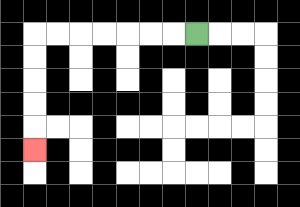{'start': '[8, 1]', 'end': '[1, 6]', 'path_directions': 'L,L,L,L,L,L,L,D,D,D,D,D', 'path_coordinates': '[[8, 1], [7, 1], [6, 1], [5, 1], [4, 1], [3, 1], [2, 1], [1, 1], [1, 2], [1, 3], [1, 4], [1, 5], [1, 6]]'}